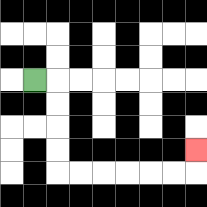{'start': '[1, 3]', 'end': '[8, 6]', 'path_directions': 'R,D,D,D,D,R,R,R,R,R,R,U', 'path_coordinates': '[[1, 3], [2, 3], [2, 4], [2, 5], [2, 6], [2, 7], [3, 7], [4, 7], [5, 7], [6, 7], [7, 7], [8, 7], [8, 6]]'}